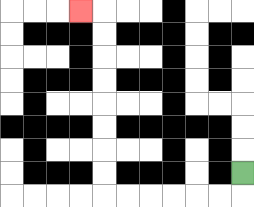{'start': '[10, 7]', 'end': '[3, 0]', 'path_directions': 'D,L,L,L,L,L,L,U,U,U,U,U,U,U,U,L', 'path_coordinates': '[[10, 7], [10, 8], [9, 8], [8, 8], [7, 8], [6, 8], [5, 8], [4, 8], [4, 7], [4, 6], [4, 5], [4, 4], [4, 3], [4, 2], [4, 1], [4, 0], [3, 0]]'}